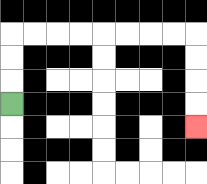{'start': '[0, 4]', 'end': '[8, 5]', 'path_directions': 'U,U,U,R,R,R,R,R,R,R,R,D,D,D,D', 'path_coordinates': '[[0, 4], [0, 3], [0, 2], [0, 1], [1, 1], [2, 1], [3, 1], [4, 1], [5, 1], [6, 1], [7, 1], [8, 1], [8, 2], [8, 3], [8, 4], [8, 5]]'}